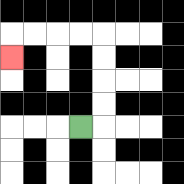{'start': '[3, 5]', 'end': '[0, 2]', 'path_directions': 'R,U,U,U,U,L,L,L,L,D', 'path_coordinates': '[[3, 5], [4, 5], [4, 4], [4, 3], [4, 2], [4, 1], [3, 1], [2, 1], [1, 1], [0, 1], [0, 2]]'}